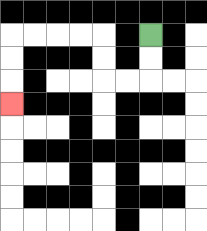{'start': '[6, 1]', 'end': '[0, 4]', 'path_directions': 'D,D,L,L,U,U,L,L,L,L,D,D,D', 'path_coordinates': '[[6, 1], [6, 2], [6, 3], [5, 3], [4, 3], [4, 2], [4, 1], [3, 1], [2, 1], [1, 1], [0, 1], [0, 2], [0, 3], [0, 4]]'}